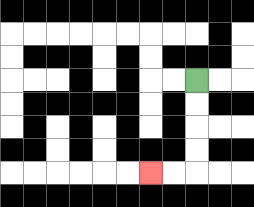{'start': '[8, 3]', 'end': '[6, 7]', 'path_directions': 'D,D,D,D,L,L', 'path_coordinates': '[[8, 3], [8, 4], [8, 5], [8, 6], [8, 7], [7, 7], [6, 7]]'}